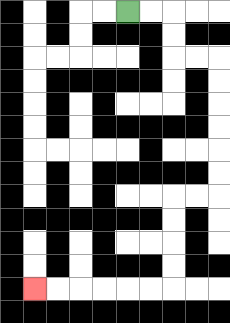{'start': '[5, 0]', 'end': '[1, 12]', 'path_directions': 'R,R,D,D,R,R,D,D,D,D,D,D,L,L,D,D,D,D,L,L,L,L,L,L', 'path_coordinates': '[[5, 0], [6, 0], [7, 0], [7, 1], [7, 2], [8, 2], [9, 2], [9, 3], [9, 4], [9, 5], [9, 6], [9, 7], [9, 8], [8, 8], [7, 8], [7, 9], [7, 10], [7, 11], [7, 12], [6, 12], [5, 12], [4, 12], [3, 12], [2, 12], [1, 12]]'}